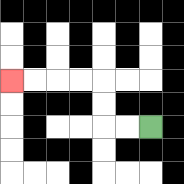{'start': '[6, 5]', 'end': '[0, 3]', 'path_directions': 'L,L,U,U,L,L,L,L', 'path_coordinates': '[[6, 5], [5, 5], [4, 5], [4, 4], [4, 3], [3, 3], [2, 3], [1, 3], [0, 3]]'}